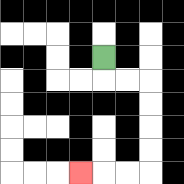{'start': '[4, 2]', 'end': '[3, 7]', 'path_directions': 'D,R,R,D,D,D,D,L,L,L', 'path_coordinates': '[[4, 2], [4, 3], [5, 3], [6, 3], [6, 4], [6, 5], [6, 6], [6, 7], [5, 7], [4, 7], [3, 7]]'}